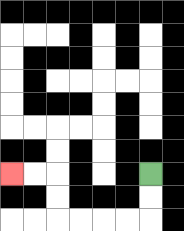{'start': '[6, 7]', 'end': '[0, 7]', 'path_directions': 'D,D,L,L,L,L,U,U,L,L', 'path_coordinates': '[[6, 7], [6, 8], [6, 9], [5, 9], [4, 9], [3, 9], [2, 9], [2, 8], [2, 7], [1, 7], [0, 7]]'}